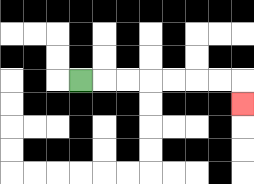{'start': '[3, 3]', 'end': '[10, 4]', 'path_directions': 'R,R,R,R,R,R,R,D', 'path_coordinates': '[[3, 3], [4, 3], [5, 3], [6, 3], [7, 3], [8, 3], [9, 3], [10, 3], [10, 4]]'}